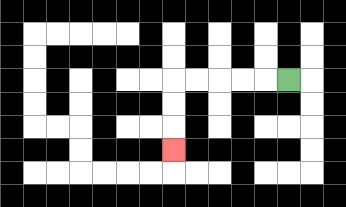{'start': '[12, 3]', 'end': '[7, 6]', 'path_directions': 'L,L,L,L,L,D,D,D', 'path_coordinates': '[[12, 3], [11, 3], [10, 3], [9, 3], [8, 3], [7, 3], [7, 4], [7, 5], [7, 6]]'}